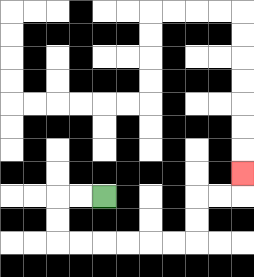{'start': '[4, 8]', 'end': '[10, 7]', 'path_directions': 'L,L,D,D,R,R,R,R,R,R,U,U,R,R,U', 'path_coordinates': '[[4, 8], [3, 8], [2, 8], [2, 9], [2, 10], [3, 10], [4, 10], [5, 10], [6, 10], [7, 10], [8, 10], [8, 9], [8, 8], [9, 8], [10, 8], [10, 7]]'}